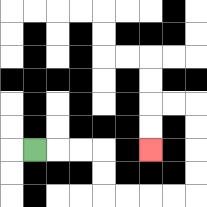{'start': '[1, 6]', 'end': '[6, 6]', 'path_directions': 'R,R,R,D,D,R,R,R,R,U,U,U,U,L,L,D,D', 'path_coordinates': '[[1, 6], [2, 6], [3, 6], [4, 6], [4, 7], [4, 8], [5, 8], [6, 8], [7, 8], [8, 8], [8, 7], [8, 6], [8, 5], [8, 4], [7, 4], [6, 4], [6, 5], [6, 6]]'}